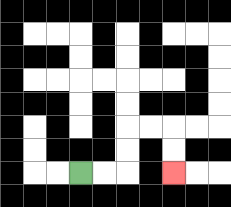{'start': '[3, 7]', 'end': '[7, 7]', 'path_directions': 'R,R,U,U,R,R,D,D', 'path_coordinates': '[[3, 7], [4, 7], [5, 7], [5, 6], [5, 5], [6, 5], [7, 5], [7, 6], [7, 7]]'}